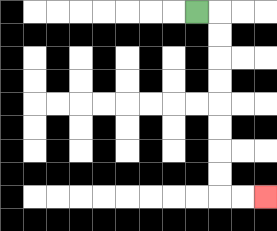{'start': '[8, 0]', 'end': '[11, 8]', 'path_directions': 'R,D,D,D,D,D,D,D,D,R,R', 'path_coordinates': '[[8, 0], [9, 0], [9, 1], [9, 2], [9, 3], [9, 4], [9, 5], [9, 6], [9, 7], [9, 8], [10, 8], [11, 8]]'}